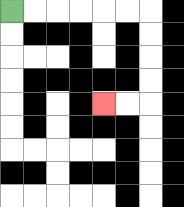{'start': '[0, 0]', 'end': '[4, 4]', 'path_directions': 'R,R,R,R,R,R,D,D,D,D,L,L', 'path_coordinates': '[[0, 0], [1, 0], [2, 0], [3, 0], [4, 0], [5, 0], [6, 0], [6, 1], [6, 2], [6, 3], [6, 4], [5, 4], [4, 4]]'}